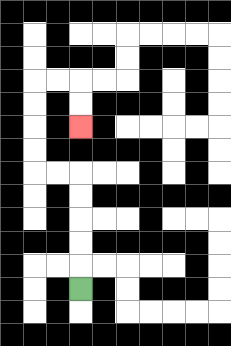{'start': '[3, 12]', 'end': '[3, 5]', 'path_directions': 'U,U,U,U,U,L,L,U,U,U,U,R,R,D,D', 'path_coordinates': '[[3, 12], [3, 11], [3, 10], [3, 9], [3, 8], [3, 7], [2, 7], [1, 7], [1, 6], [1, 5], [1, 4], [1, 3], [2, 3], [3, 3], [3, 4], [3, 5]]'}